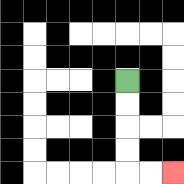{'start': '[5, 3]', 'end': '[7, 7]', 'path_directions': 'D,D,D,D,R,R', 'path_coordinates': '[[5, 3], [5, 4], [5, 5], [5, 6], [5, 7], [6, 7], [7, 7]]'}